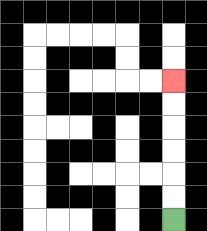{'start': '[7, 9]', 'end': '[7, 3]', 'path_directions': 'U,U,U,U,U,U', 'path_coordinates': '[[7, 9], [7, 8], [7, 7], [7, 6], [7, 5], [7, 4], [7, 3]]'}